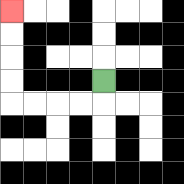{'start': '[4, 3]', 'end': '[0, 0]', 'path_directions': 'D,L,L,L,L,U,U,U,U', 'path_coordinates': '[[4, 3], [4, 4], [3, 4], [2, 4], [1, 4], [0, 4], [0, 3], [0, 2], [0, 1], [0, 0]]'}